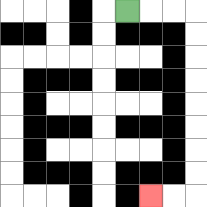{'start': '[5, 0]', 'end': '[6, 8]', 'path_directions': 'R,R,R,D,D,D,D,D,D,D,D,L,L', 'path_coordinates': '[[5, 0], [6, 0], [7, 0], [8, 0], [8, 1], [8, 2], [8, 3], [8, 4], [8, 5], [8, 6], [8, 7], [8, 8], [7, 8], [6, 8]]'}